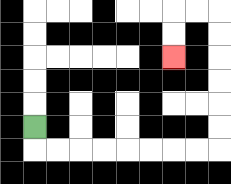{'start': '[1, 5]', 'end': '[7, 2]', 'path_directions': 'D,R,R,R,R,R,R,R,R,U,U,U,U,U,U,L,L,D,D', 'path_coordinates': '[[1, 5], [1, 6], [2, 6], [3, 6], [4, 6], [5, 6], [6, 6], [7, 6], [8, 6], [9, 6], [9, 5], [9, 4], [9, 3], [9, 2], [9, 1], [9, 0], [8, 0], [7, 0], [7, 1], [7, 2]]'}